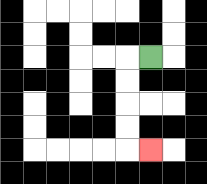{'start': '[6, 2]', 'end': '[6, 6]', 'path_directions': 'L,D,D,D,D,R', 'path_coordinates': '[[6, 2], [5, 2], [5, 3], [5, 4], [5, 5], [5, 6], [6, 6]]'}